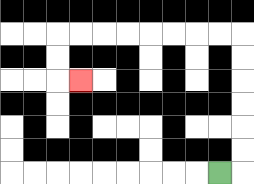{'start': '[9, 7]', 'end': '[3, 3]', 'path_directions': 'R,U,U,U,U,U,U,L,L,L,L,L,L,L,L,D,D,R', 'path_coordinates': '[[9, 7], [10, 7], [10, 6], [10, 5], [10, 4], [10, 3], [10, 2], [10, 1], [9, 1], [8, 1], [7, 1], [6, 1], [5, 1], [4, 1], [3, 1], [2, 1], [2, 2], [2, 3], [3, 3]]'}